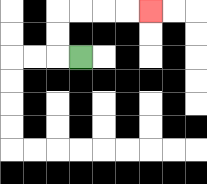{'start': '[3, 2]', 'end': '[6, 0]', 'path_directions': 'L,U,U,R,R,R,R', 'path_coordinates': '[[3, 2], [2, 2], [2, 1], [2, 0], [3, 0], [4, 0], [5, 0], [6, 0]]'}